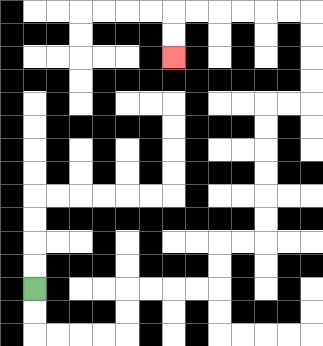{'start': '[1, 12]', 'end': '[7, 2]', 'path_directions': 'D,D,R,R,R,R,U,U,R,R,R,R,U,U,R,R,U,U,U,U,U,U,R,R,U,U,U,U,L,L,L,L,L,L,D,D', 'path_coordinates': '[[1, 12], [1, 13], [1, 14], [2, 14], [3, 14], [4, 14], [5, 14], [5, 13], [5, 12], [6, 12], [7, 12], [8, 12], [9, 12], [9, 11], [9, 10], [10, 10], [11, 10], [11, 9], [11, 8], [11, 7], [11, 6], [11, 5], [11, 4], [12, 4], [13, 4], [13, 3], [13, 2], [13, 1], [13, 0], [12, 0], [11, 0], [10, 0], [9, 0], [8, 0], [7, 0], [7, 1], [7, 2]]'}